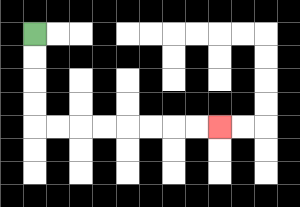{'start': '[1, 1]', 'end': '[9, 5]', 'path_directions': 'D,D,D,D,R,R,R,R,R,R,R,R', 'path_coordinates': '[[1, 1], [1, 2], [1, 3], [1, 4], [1, 5], [2, 5], [3, 5], [4, 5], [5, 5], [6, 5], [7, 5], [8, 5], [9, 5]]'}